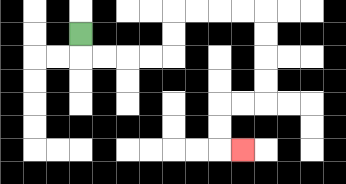{'start': '[3, 1]', 'end': '[10, 6]', 'path_directions': 'D,R,R,R,R,U,U,R,R,R,R,D,D,D,D,L,L,D,D,R', 'path_coordinates': '[[3, 1], [3, 2], [4, 2], [5, 2], [6, 2], [7, 2], [7, 1], [7, 0], [8, 0], [9, 0], [10, 0], [11, 0], [11, 1], [11, 2], [11, 3], [11, 4], [10, 4], [9, 4], [9, 5], [9, 6], [10, 6]]'}